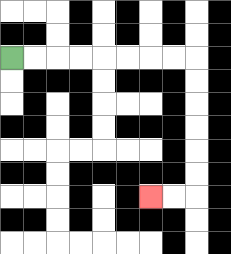{'start': '[0, 2]', 'end': '[6, 8]', 'path_directions': 'R,R,R,R,R,R,R,R,D,D,D,D,D,D,L,L', 'path_coordinates': '[[0, 2], [1, 2], [2, 2], [3, 2], [4, 2], [5, 2], [6, 2], [7, 2], [8, 2], [8, 3], [8, 4], [8, 5], [8, 6], [8, 7], [8, 8], [7, 8], [6, 8]]'}